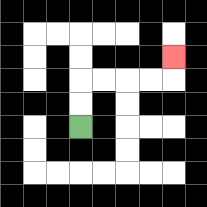{'start': '[3, 5]', 'end': '[7, 2]', 'path_directions': 'U,U,R,R,R,R,U', 'path_coordinates': '[[3, 5], [3, 4], [3, 3], [4, 3], [5, 3], [6, 3], [7, 3], [7, 2]]'}